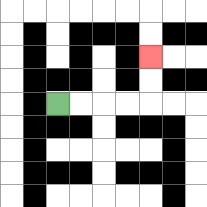{'start': '[2, 4]', 'end': '[6, 2]', 'path_directions': 'R,R,R,R,U,U', 'path_coordinates': '[[2, 4], [3, 4], [4, 4], [5, 4], [6, 4], [6, 3], [6, 2]]'}